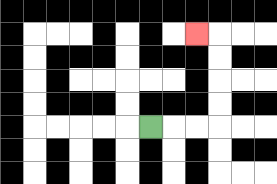{'start': '[6, 5]', 'end': '[8, 1]', 'path_directions': 'R,R,R,U,U,U,U,L', 'path_coordinates': '[[6, 5], [7, 5], [8, 5], [9, 5], [9, 4], [9, 3], [9, 2], [9, 1], [8, 1]]'}